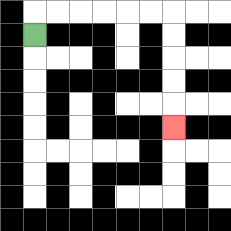{'start': '[1, 1]', 'end': '[7, 5]', 'path_directions': 'U,R,R,R,R,R,R,D,D,D,D,D', 'path_coordinates': '[[1, 1], [1, 0], [2, 0], [3, 0], [4, 0], [5, 0], [6, 0], [7, 0], [7, 1], [7, 2], [7, 3], [7, 4], [7, 5]]'}